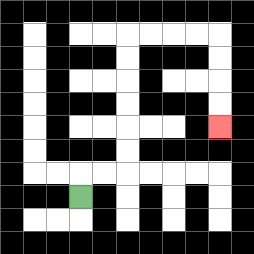{'start': '[3, 8]', 'end': '[9, 5]', 'path_directions': 'U,R,R,U,U,U,U,U,U,R,R,R,R,D,D,D,D', 'path_coordinates': '[[3, 8], [3, 7], [4, 7], [5, 7], [5, 6], [5, 5], [5, 4], [5, 3], [5, 2], [5, 1], [6, 1], [7, 1], [8, 1], [9, 1], [9, 2], [9, 3], [9, 4], [9, 5]]'}